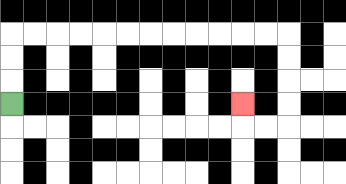{'start': '[0, 4]', 'end': '[10, 4]', 'path_directions': 'U,U,U,R,R,R,R,R,R,R,R,R,R,R,R,D,D,D,D,L,L,U', 'path_coordinates': '[[0, 4], [0, 3], [0, 2], [0, 1], [1, 1], [2, 1], [3, 1], [4, 1], [5, 1], [6, 1], [7, 1], [8, 1], [9, 1], [10, 1], [11, 1], [12, 1], [12, 2], [12, 3], [12, 4], [12, 5], [11, 5], [10, 5], [10, 4]]'}